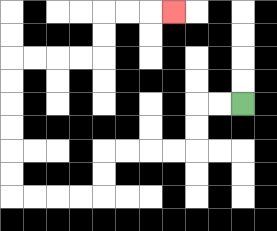{'start': '[10, 4]', 'end': '[7, 0]', 'path_directions': 'L,L,D,D,L,L,L,L,D,D,L,L,L,L,U,U,U,U,U,U,R,R,R,R,U,U,R,R,R', 'path_coordinates': '[[10, 4], [9, 4], [8, 4], [8, 5], [8, 6], [7, 6], [6, 6], [5, 6], [4, 6], [4, 7], [4, 8], [3, 8], [2, 8], [1, 8], [0, 8], [0, 7], [0, 6], [0, 5], [0, 4], [0, 3], [0, 2], [1, 2], [2, 2], [3, 2], [4, 2], [4, 1], [4, 0], [5, 0], [6, 0], [7, 0]]'}